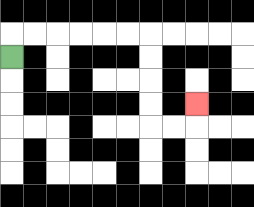{'start': '[0, 2]', 'end': '[8, 4]', 'path_directions': 'U,R,R,R,R,R,R,D,D,D,D,R,R,U', 'path_coordinates': '[[0, 2], [0, 1], [1, 1], [2, 1], [3, 1], [4, 1], [5, 1], [6, 1], [6, 2], [6, 3], [6, 4], [6, 5], [7, 5], [8, 5], [8, 4]]'}